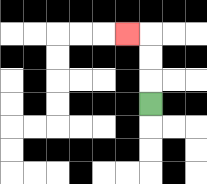{'start': '[6, 4]', 'end': '[5, 1]', 'path_directions': 'U,U,U,L', 'path_coordinates': '[[6, 4], [6, 3], [6, 2], [6, 1], [5, 1]]'}